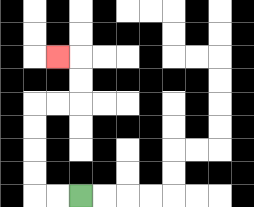{'start': '[3, 8]', 'end': '[2, 2]', 'path_directions': 'L,L,U,U,U,U,R,R,U,U,L', 'path_coordinates': '[[3, 8], [2, 8], [1, 8], [1, 7], [1, 6], [1, 5], [1, 4], [2, 4], [3, 4], [3, 3], [3, 2], [2, 2]]'}